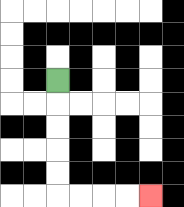{'start': '[2, 3]', 'end': '[6, 8]', 'path_directions': 'D,D,D,D,D,R,R,R,R', 'path_coordinates': '[[2, 3], [2, 4], [2, 5], [2, 6], [2, 7], [2, 8], [3, 8], [4, 8], [5, 8], [6, 8]]'}